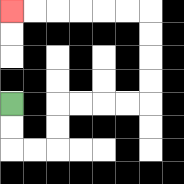{'start': '[0, 4]', 'end': '[0, 0]', 'path_directions': 'D,D,R,R,U,U,R,R,R,R,U,U,U,U,L,L,L,L,L,L', 'path_coordinates': '[[0, 4], [0, 5], [0, 6], [1, 6], [2, 6], [2, 5], [2, 4], [3, 4], [4, 4], [5, 4], [6, 4], [6, 3], [6, 2], [6, 1], [6, 0], [5, 0], [4, 0], [3, 0], [2, 0], [1, 0], [0, 0]]'}